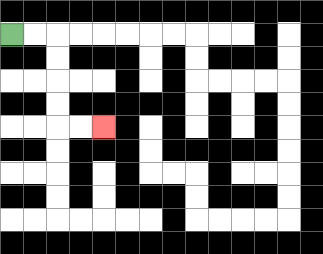{'start': '[0, 1]', 'end': '[4, 5]', 'path_directions': 'R,R,D,D,D,D,R,R', 'path_coordinates': '[[0, 1], [1, 1], [2, 1], [2, 2], [2, 3], [2, 4], [2, 5], [3, 5], [4, 5]]'}